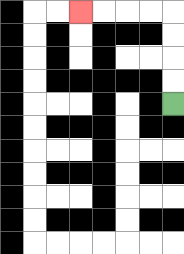{'start': '[7, 4]', 'end': '[3, 0]', 'path_directions': 'U,U,U,U,L,L,L,L', 'path_coordinates': '[[7, 4], [7, 3], [7, 2], [7, 1], [7, 0], [6, 0], [5, 0], [4, 0], [3, 0]]'}